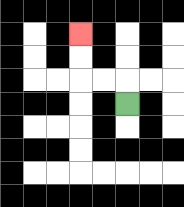{'start': '[5, 4]', 'end': '[3, 1]', 'path_directions': 'U,L,L,U,U', 'path_coordinates': '[[5, 4], [5, 3], [4, 3], [3, 3], [3, 2], [3, 1]]'}